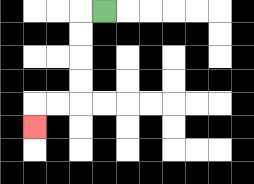{'start': '[4, 0]', 'end': '[1, 5]', 'path_directions': 'L,D,D,D,D,L,L,D', 'path_coordinates': '[[4, 0], [3, 0], [3, 1], [3, 2], [3, 3], [3, 4], [2, 4], [1, 4], [1, 5]]'}